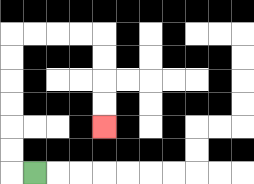{'start': '[1, 7]', 'end': '[4, 5]', 'path_directions': 'L,U,U,U,U,U,U,R,R,R,R,D,D,D,D', 'path_coordinates': '[[1, 7], [0, 7], [0, 6], [0, 5], [0, 4], [0, 3], [0, 2], [0, 1], [1, 1], [2, 1], [3, 1], [4, 1], [4, 2], [4, 3], [4, 4], [4, 5]]'}